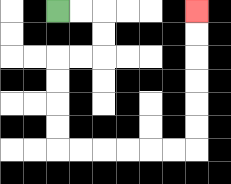{'start': '[2, 0]', 'end': '[8, 0]', 'path_directions': 'R,R,D,D,L,L,D,D,D,D,R,R,R,R,R,R,U,U,U,U,U,U', 'path_coordinates': '[[2, 0], [3, 0], [4, 0], [4, 1], [4, 2], [3, 2], [2, 2], [2, 3], [2, 4], [2, 5], [2, 6], [3, 6], [4, 6], [5, 6], [6, 6], [7, 6], [8, 6], [8, 5], [8, 4], [8, 3], [8, 2], [8, 1], [8, 0]]'}